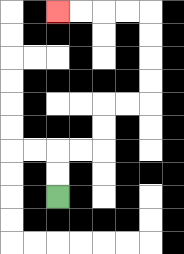{'start': '[2, 8]', 'end': '[2, 0]', 'path_directions': 'U,U,R,R,U,U,R,R,U,U,U,U,L,L,L,L', 'path_coordinates': '[[2, 8], [2, 7], [2, 6], [3, 6], [4, 6], [4, 5], [4, 4], [5, 4], [6, 4], [6, 3], [6, 2], [6, 1], [6, 0], [5, 0], [4, 0], [3, 0], [2, 0]]'}